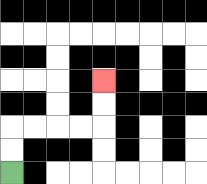{'start': '[0, 7]', 'end': '[4, 3]', 'path_directions': 'U,U,R,R,R,R,U,U', 'path_coordinates': '[[0, 7], [0, 6], [0, 5], [1, 5], [2, 5], [3, 5], [4, 5], [4, 4], [4, 3]]'}